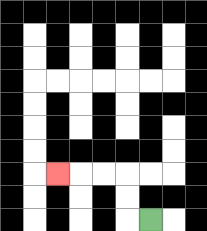{'start': '[6, 9]', 'end': '[2, 7]', 'path_directions': 'L,U,U,L,L,L', 'path_coordinates': '[[6, 9], [5, 9], [5, 8], [5, 7], [4, 7], [3, 7], [2, 7]]'}